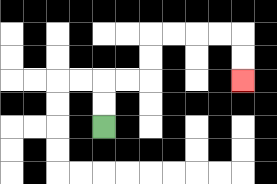{'start': '[4, 5]', 'end': '[10, 3]', 'path_directions': 'U,U,R,R,U,U,R,R,R,R,D,D', 'path_coordinates': '[[4, 5], [4, 4], [4, 3], [5, 3], [6, 3], [6, 2], [6, 1], [7, 1], [8, 1], [9, 1], [10, 1], [10, 2], [10, 3]]'}